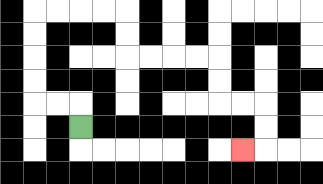{'start': '[3, 5]', 'end': '[10, 6]', 'path_directions': 'U,L,L,U,U,U,U,R,R,R,R,D,D,R,R,R,R,D,D,R,R,D,D,L', 'path_coordinates': '[[3, 5], [3, 4], [2, 4], [1, 4], [1, 3], [1, 2], [1, 1], [1, 0], [2, 0], [3, 0], [4, 0], [5, 0], [5, 1], [5, 2], [6, 2], [7, 2], [8, 2], [9, 2], [9, 3], [9, 4], [10, 4], [11, 4], [11, 5], [11, 6], [10, 6]]'}